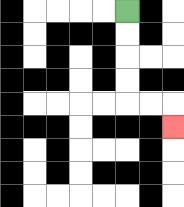{'start': '[5, 0]', 'end': '[7, 5]', 'path_directions': 'D,D,D,D,R,R,D', 'path_coordinates': '[[5, 0], [5, 1], [5, 2], [5, 3], [5, 4], [6, 4], [7, 4], [7, 5]]'}